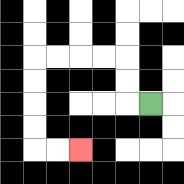{'start': '[6, 4]', 'end': '[3, 6]', 'path_directions': 'L,U,U,L,L,L,L,D,D,D,D,R,R', 'path_coordinates': '[[6, 4], [5, 4], [5, 3], [5, 2], [4, 2], [3, 2], [2, 2], [1, 2], [1, 3], [1, 4], [1, 5], [1, 6], [2, 6], [3, 6]]'}